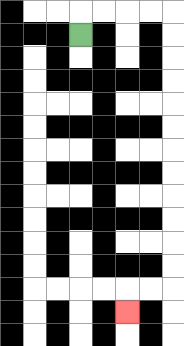{'start': '[3, 1]', 'end': '[5, 13]', 'path_directions': 'U,R,R,R,R,D,D,D,D,D,D,D,D,D,D,D,D,L,L,D', 'path_coordinates': '[[3, 1], [3, 0], [4, 0], [5, 0], [6, 0], [7, 0], [7, 1], [7, 2], [7, 3], [7, 4], [7, 5], [7, 6], [7, 7], [7, 8], [7, 9], [7, 10], [7, 11], [7, 12], [6, 12], [5, 12], [5, 13]]'}